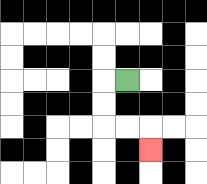{'start': '[5, 3]', 'end': '[6, 6]', 'path_directions': 'L,D,D,R,R,D', 'path_coordinates': '[[5, 3], [4, 3], [4, 4], [4, 5], [5, 5], [6, 5], [6, 6]]'}